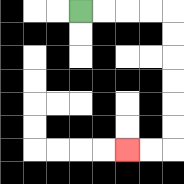{'start': '[3, 0]', 'end': '[5, 6]', 'path_directions': 'R,R,R,R,D,D,D,D,D,D,L,L', 'path_coordinates': '[[3, 0], [4, 0], [5, 0], [6, 0], [7, 0], [7, 1], [7, 2], [7, 3], [7, 4], [7, 5], [7, 6], [6, 6], [5, 6]]'}